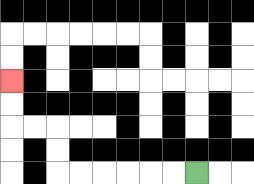{'start': '[8, 7]', 'end': '[0, 3]', 'path_directions': 'L,L,L,L,L,L,U,U,L,L,U,U', 'path_coordinates': '[[8, 7], [7, 7], [6, 7], [5, 7], [4, 7], [3, 7], [2, 7], [2, 6], [2, 5], [1, 5], [0, 5], [0, 4], [0, 3]]'}